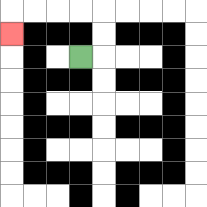{'start': '[3, 2]', 'end': '[0, 1]', 'path_directions': 'R,U,U,L,L,L,L,D', 'path_coordinates': '[[3, 2], [4, 2], [4, 1], [4, 0], [3, 0], [2, 0], [1, 0], [0, 0], [0, 1]]'}